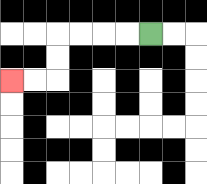{'start': '[6, 1]', 'end': '[0, 3]', 'path_directions': 'L,L,L,L,D,D,L,L', 'path_coordinates': '[[6, 1], [5, 1], [4, 1], [3, 1], [2, 1], [2, 2], [2, 3], [1, 3], [0, 3]]'}